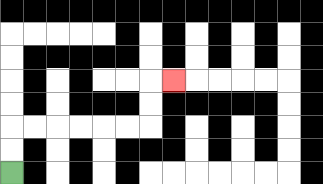{'start': '[0, 7]', 'end': '[7, 3]', 'path_directions': 'U,U,R,R,R,R,R,R,U,U,R', 'path_coordinates': '[[0, 7], [0, 6], [0, 5], [1, 5], [2, 5], [3, 5], [4, 5], [5, 5], [6, 5], [6, 4], [6, 3], [7, 3]]'}